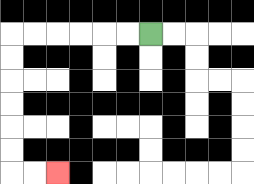{'start': '[6, 1]', 'end': '[2, 7]', 'path_directions': 'L,L,L,L,L,L,D,D,D,D,D,D,R,R', 'path_coordinates': '[[6, 1], [5, 1], [4, 1], [3, 1], [2, 1], [1, 1], [0, 1], [0, 2], [0, 3], [0, 4], [0, 5], [0, 6], [0, 7], [1, 7], [2, 7]]'}